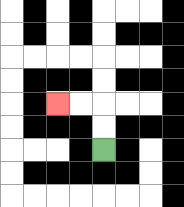{'start': '[4, 6]', 'end': '[2, 4]', 'path_directions': 'U,U,L,L', 'path_coordinates': '[[4, 6], [4, 5], [4, 4], [3, 4], [2, 4]]'}